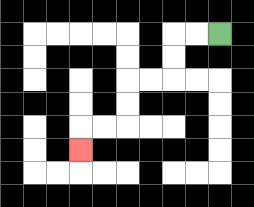{'start': '[9, 1]', 'end': '[3, 6]', 'path_directions': 'L,L,D,D,L,L,D,D,L,L,D', 'path_coordinates': '[[9, 1], [8, 1], [7, 1], [7, 2], [7, 3], [6, 3], [5, 3], [5, 4], [5, 5], [4, 5], [3, 5], [3, 6]]'}